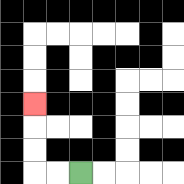{'start': '[3, 7]', 'end': '[1, 4]', 'path_directions': 'L,L,U,U,U', 'path_coordinates': '[[3, 7], [2, 7], [1, 7], [1, 6], [1, 5], [1, 4]]'}